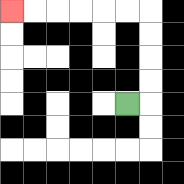{'start': '[5, 4]', 'end': '[0, 0]', 'path_directions': 'R,U,U,U,U,L,L,L,L,L,L', 'path_coordinates': '[[5, 4], [6, 4], [6, 3], [6, 2], [6, 1], [6, 0], [5, 0], [4, 0], [3, 0], [2, 0], [1, 0], [0, 0]]'}